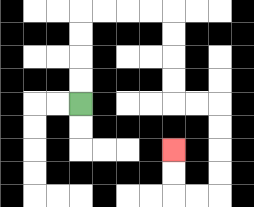{'start': '[3, 4]', 'end': '[7, 6]', 'path_directions': 'U,U,U,U,R,R,R,R,D,D,D,D,R,R,D,D,D,D,L,L,U,U', 'path_coordinates': '[[3, 4], [3, 3], [3, 2], [3, 1], [3, 0], [4, 0], [5, 0], [6, 0], [7, 0], [7, 1], [7, 2], [7, 3], [7, 4], [8, 4], [9, 4], [9, 5], [9, 6], [9, 7], [9, 8], [8, 8], [7, 8], [7, 7], [7, 6]]'}